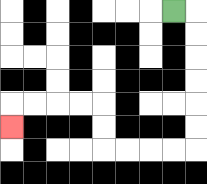{'start': '[7, 0]', 'end': '[0, 5]', 'path_directions': 'R,D,D,D,D,D,D,L,L,L,L,U,U,L,L,L,L,D', 'path_coordinates': '[[7, 0], [8, 0], [8, 1], [8, 2], [8, 3], [8, 4], [8, 5], [8, 6], [7, 6], [6, 6], [5, 6], [4, 6], [4, 5], [4, 4], [3, 4], [2, 4], [1, 4], [0, 4], [0, 5]]'}